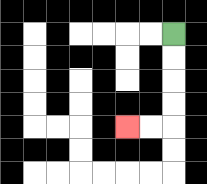{'start': '[7, 1]', 'end': '[5, 5]', 'path_directions': 'D,D,D,D,L,L', 'path_coordinates': '[[7, 1], [7, 2], [7, 3], [7, 4], [7, 5], [6, 5], [5, 5]]'}